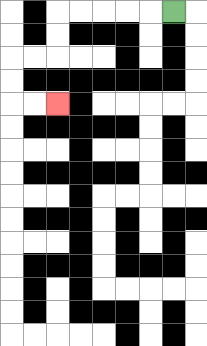{'start': '[7, 0]', 'end': '[2, 4]', 'path_directions': 'L,L,L,L,L,D,D,L,L,D,D,R,R', 'path_coordinates': '[[7, 0], [6, 0], [5, 0], [4, 0], [3, 0], [2, 0], [2, 1], [2, 2], [1, 2], [0, 2], [0, 3], [0, 4], [1, 4], [2, 4]]'}